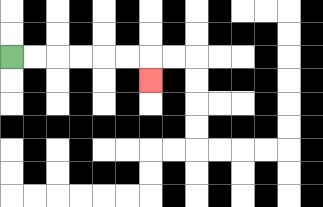{'start': '[0, 2]', 'end': '[6, 3]', 'path_directions': 'R,R,R,R,R,R,D', 'path_coordinates': '[[0, 2], [1, 2], [2, 2], [3, 2], [4, 2], [5, 2], [6, 2], [6, 3]]'}